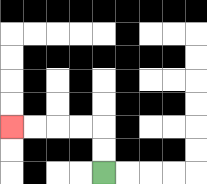{'start': '[4, 7]', 'end': '[0, 5]', 'path_directions': 'U,U,L,L,L,L', 'path_coordinates': '[[4, 7], [4, 6], [4, 5], [3, 5], [2, 5], [1, 5], [0, 5]]'}